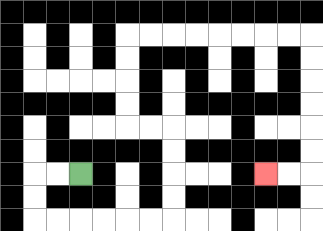{'start': '[3, 7]', 'end': '[11, 7]', 'path_directions': 'L,L,D,D,R,R,R,R,R,R,U,U,U,U,L,L,U,U,U,U,R,R,R,R,R,R,R,R,D,D,D,D,D,D,L,L', 'path_coordinates': '[[3, 7], [2, 7], [1, 7], [1, 8], [1, 9], [2, 9], [3, 9], [4, 9], [5, 9], [6, 9], [7, 9], [7, 8], [7, 7], [7, 6], [7, 5], [6, 5], [5, 5], [5, 4], [5, 3], [5, 2], [5, 1], [6, 1], [7, 1], [8, 1], [9, 1], [10, 1], [11, 1], [12, 1], [13, 1], [13, 2], [13, 3], [13, 4], [13, 5], [13, 6], [13, 7], [12, 7], [11, 7]]'}